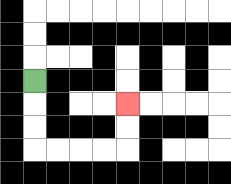{'start': '[1, 3]', 'end': '[5, 4]', 'path_directions': 'D,D,D,R,R,R,R,U,U', 'path_coordinates': '[[1, 3], [1, 4], [1, 5], [1, 6], [2, 6], [3, 6], [4, 6], [5, 6], [5, 5], [5, 4]]'}